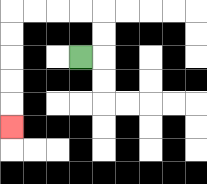{'start': '[3, 2]', 'end': '[0, 5]', 'path_directions': 'R,U,U,L,L,L,L,D,D,D,D,D', 'path_coordinates': '[[3, 2], [4, 2], [4, 1], [4, 0], [3, 0], [2, 0], [1, 0], [0, 0], [0, 1], [0, 2], [0, 3], [0, 4], [0, 5]]'}